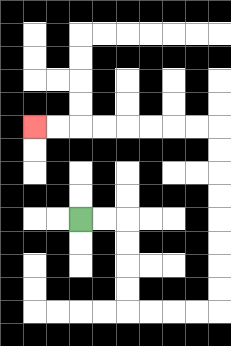{'start': '[3, 9]', 'end': '[1, 5]', 'path_directions': 'R,R,D,D,D,D,R,R,R,R,U,U,U,U,U,U,U,U,L,L,L,L,L,L,L,L', 'path_coordinates': '[[3, 9], [4, 9], [5, 9], [5, 10], [5, 11], [5, 12], [5, 13], [6, 13], [7, 13], [8, 13], [9, 13], [9, 12], [9, 11], [9, 10], [9, 9], [9, 8], [9, 7], [9, 6], [9, 5], [8, 5], [7, 5], [6, 5], [5, 5], [4, 5], [3, 5], [2, 5], [1, 5]]'}